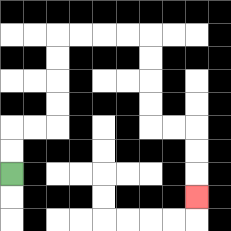{'start': '[0, 7]', 'end': '[8, 8]', 'path_directions': 'U,U,R,R,U,U,U,U,R,R,R,R,D,D,D,D,R,R,D,D,D', 'path_coordinates': '[[0, 7], [0, 6], [0, 5], [1, 5], [2, 5], [2, 4], [2, 3], [2, 2], [2, 1], [3, 1], [4, 1], [5, 1], [6, 1], [6, 2], [6, 3], [6, 4], [6, 5], [7, 5], [8, 5], [8, 6], [8, 7], [8, 8]]'}